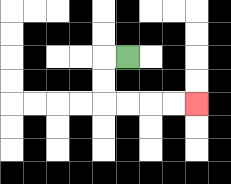{'start': '[5, 2]', 'end': '[8, 4]', 'path_directions': 'L,D,D,R,R,R,R', 'path_coordinates': '[[5, 2], [4, 2], [4, 3], [4, 4], [5, 4], [6, 4], [7, 4], [8, 4]]'}